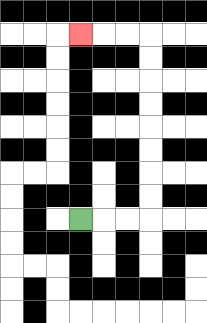{'start': '[3, 9]', 'end': '[3, 1]', 'path_directions': 'R,R,R,U,U,U,U,U,U,U,U,L,L,L', 'path_coordinates': '[[3, 9], [4, 9], [5, 9], [6, 9], [6, 8], [6, 7], [6, 6], [6, 5], [6, 4], [6, 3], [6, 2], [6, 1], [5, 1], [4, 1], [3, 1]]'}